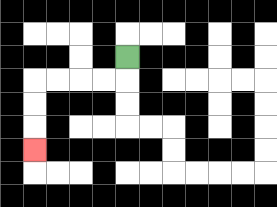{'start': '[5, 2]', 'end': '[1, 6]', 'path_directions': 'D,L,L,L,L,D,D,D', 'path_coordinates': '[[5, 2], [5, 3], [4, 3], [3, 3], [2, 3], [1, 3], [1, 4], [1, 5], [1, 6]]'}